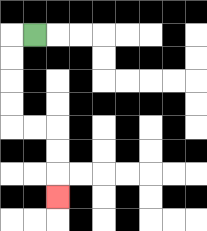{'start': '[1, 1]', 'end': '[2, 8]', 'path_directions': 'L,D,D,D,D,R,R,D,D,D', 'path_coordinates': '[[1, 1], [0, 1], [0, 2], [0, 3], [0, 4], [0, 5], [1, 5], [2, 5], [2, 6], [2, 7], [2, 8]]'}